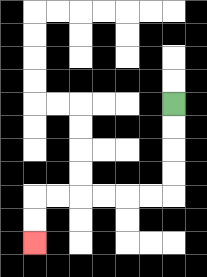{'start': '[7, 4]', 'end': '[1, 10]', 'path_directions': 'D,D,D,D,L,L,L,L,L,L,D,D', 'path_coordinates': '[[7, 4], [7, 5], [7, 6], [7, 7], [7, 8], [6, 8], [5, 8], [4, 8], [3, 8], [2, 8], [1, 8], [1, 9], [1, 10]]'}